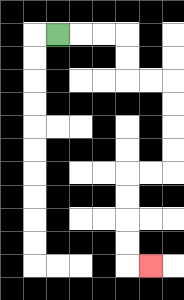{'start': '[2, 1]', 'end': '[6, 11]', 'path_directions': 'R,R,R,D,D,R,R,D,D,D,D,L,L,D,D,D,D,R', 'path_coordinates': '[[2, 1], [3, 1], [4, 1], [5, 1], [5, 2], [5, 3], [6, 3], [7, 3], [7, 4], [7, 5], [7, 6], [7, 7], [6, 7], [5, 7], [5, 8], [5, 9], [5, 10], [5, 11], [6, 11]]'}